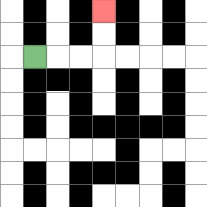{'start': '[1, 2]', 'end': '[4, 0]', 'path_directions': 'R,R,R,U,U', 'path_coordinates': '[[1, 2], [2, 2], [3, 2], [4, 2], [4, 1], [4, 0]]'}